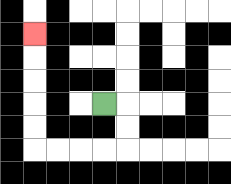{'start': '[4, 4]', 'end': '[1, 1]', 'path_directions': 'R,D,D,L,L,L,L,U,U,U,U,U', 'path_coordinates': '[[4, 4], [5, 4], [5, 5], [5, 6], [4, 6], [3, 6], [2, 6], [1, 6], [1, 5], [1, 4], [1, 3], [1, 2], [1, 1]]'}